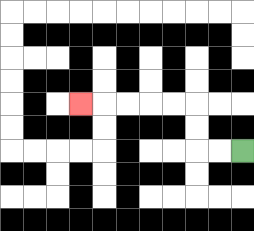{'start': '[10, 6]', 'end': '[3, 4]', 'path_directions': 'L,L,U,U,L,L,L,L,L', 'path_coordinates': '[[10, 6], [9, 6], [8, 6], [8, 5], [8, 4], [7, 4], [6, 4], [5, 4], [4, 4], [3, 4]]'}